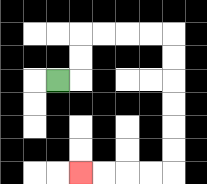{'start': '[2, 3]', 'end': '[3, 7]', 'path_directions': 'R,U,U,R,R,R,R,D,D,D,D,D,D,L,L,L,L', 'path_coordinates': '[[2, 3], [3, 3], [3, 2], [3, 1], [4, 1], [5, 1], [6, 1], [7, 1], [7, 2], [7, 3], [7, 4], [7, 5], [7, 6], [7, 7], [6, 7], [5, 7], [4, 7], [3, 7]]'}